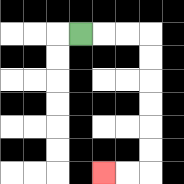{'start': '[3, 1]', 'end': '[4, 7]', 'path_directions': 'R,R,R,D,D,D,D,D,D,L,L', 'path_coordinates': '[[3, 1], [4, 1], [5, 1], [6, 1], [6, 2], [6, 3], [6, 4], [6, 5], [6, 6], [6, 7], [5, 7], [4, 7]]'}